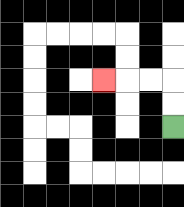{'start': '[7, 5]', 'end': '[4, 3]', 'path_directions': 'U,U,L,L,L', 'path_coordinates': '[[7, 5], [7, 4], [7, 3], [6, 3], [5, 3], [4, 3]]'}